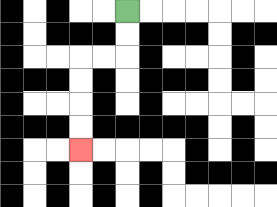{'start': '[5, 0]', 'end': '[3, 6]', 'path_directions': 'D,D,L,L,D,D,D,D', 'path_coordinates': '[[5, 0], [5, 1], [5, 2], [4, 2], [3, 2], [3, 3], [3, 4], [3, 5], [3, 6]]'}